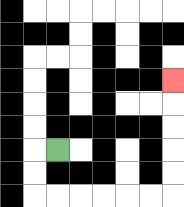{'start': '[2, 6]', 'end': '[7, 3]', 'path_directions': 'L,D,D,R,R,R,R,R,R,U,U,U,U,U', 'path_coordinates': '[[2, 6], [1, 6], [1, 7], [1, 8], [2, 8], [3, 8], [4, 8], [5, 8], [6, 8], [7, 8], [7, 7], [7, 6], [7, 5], [7, 4], [7, 3]]'}